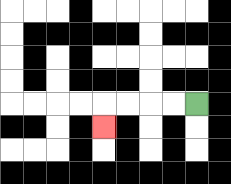{'start': '[8, 4]', 'end': '[4, 5]', 'path_directions': 'L,L,L,L,D', 'path_coordinates': '[[8, 4], [7, 4], [6, 4], [5, 4], [4, 4], [4, 5]]'}